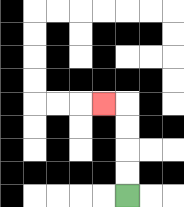{'start': '[5, 8]', 'end': '[4, 4]', 'path_directions': 'U,U,U,U,L', 'path_coordinates': '[[5, 8], [5, 7], [5, 6], [5, 5], [5, 4], [4, 4]]'}